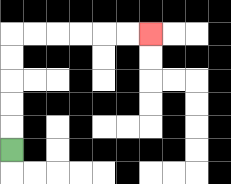{'start': '[0, 6]', 'end': '[6, 1]', 'path_directions': 'U,U,U,U,U,R,R,R,R,R,R', 'path_coordinates': '[[0, 6], [0, 5], [0, 4], [0, 3], [0, 2], [0, 1], [1, 1], [2, 1], [3, 1], [4, 1], [5, 1], [6, 1]]'}